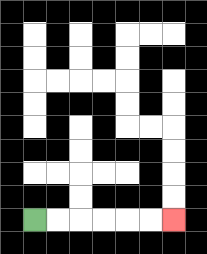{'start': '[1, 9]', 'end': '[7, 9]', 'path_directions': 'R,R,R,R,R,R', 'path_coordinates': '[[1, 9], [2, 9], [3, 9], [4, 9], [5, 9], [6, 9], [7, 9]]'}